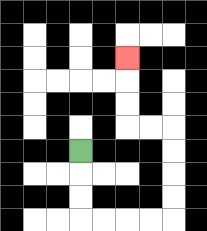{'start': '[3, 6]', 'end': '[5, 2]', 'path_directions': 'D,D,D,R,R,R,R,U,U,U,U,L,L,U,U,U', 'path_coordinates': '[[3, 6], [3, 7], [3, 8], [3, 9], [4, 9], [5, 9], [6, 9], [7, 9], [7, 8], [7, 7], [7, 6], [7, 5], [6, 5], [5, 5], [5, 4], [5, 3], [5, 2]]'}